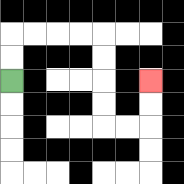{'start': '[0, 3]', 'end': '[6, 3]', 'path_directions': 'U,U,R,R,R,R,D,D,D,D,R,R,U,U', 'path_coordinates': '[[0, 3], [0, 2], [0, 1], [1, 1], [2, 1], [3, 1], [4, 1], [4, 2], [4, 3], [4, 4], [4, 5], [5, 5], [6, 5], [6, 4], [6, 3]]'}